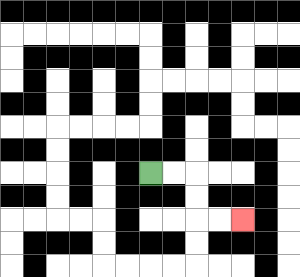{'start': '[6, 7]', 'end': '[10, 9]', 'path_directions': 'R,R,D,D,R,R', 'path_coordinates': '[[6, 7], [7, 7], [8, 7], [8, 8], [8, 9], [9, 9], [10, 9]]'}